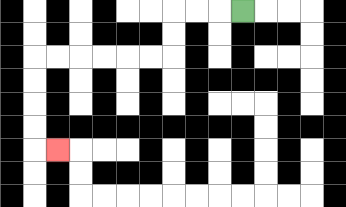{'start': '[10, 0]', 'end': '[2, 6]', 'path_directions': 'L,L,L,D,D,L,L,L,L,L,L,D,D,D,D,R', 'path_coordinates': '[[10, 0], [9, 0], [8, 0], [7, 0], [7, 1], [7, 2], [6, 2], [5, 2], [4, 2], [3, 2], [2, 2], [1, 2], [1, 3], [1, 4], [1, 5], [1, 6], [2, 6]]'}